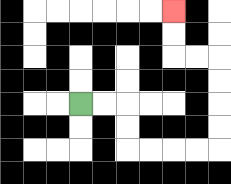{'start': '[3, 4]', 'end': '[7, 0]', 'path_directions': 'R,R,D,D,R,R,R,R,U,U,U,U,L,L,U,U', 'path_coordinates': '[[3, 4], [4, 4], [5, 4], [5, 5], [5, 6], [6, 6], [7, 6], [8, 6], [9, 6], [9, 5], [9, 4], [9, 3], [9, 2], [8, 2], [7, 2], [7, 1], [7, 0]]'}